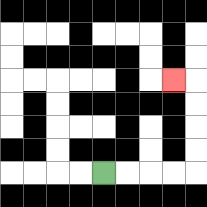{'start': '[4, 7]', 'end': '[7, 3]', 'path_directions': 'R,R,R,R,U,U,U,U,L', 'path_coordinates': '[[4, 7], [5, 7], [6, 7], [7, 7], [8, 7], [8, 6], [8, 5], [8, 4], [8, 3], [7, 3]]'}